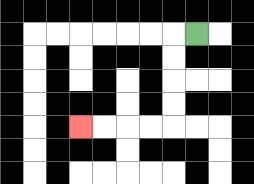{'start': '[8, 1]', 'end': '[3, 5]', 'path_directions': 'L,D,D,D,D,L,L,L,L', 'path_coordinates': '[[8, 1], [7, 1], [7, 2], [7, 3], [7, 4], [7, 5], [6, 5], [5, 5], [4, 5], [3, 5]]'}